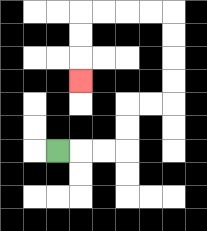{'start': '[2, 6]', 'end': '[3, 3]', 'path_directions': 'R,R,R,U,U,R,R,U,U,U,U,L,L,L,L,D,D,D', 'path_coordinates': '[[2, 6], [3, 6], [4, 6], [5, 6], [5, 5], [5, 4], [6, 4], [7, 4], [7, 3], [7, 2], [7, 1], [7, 0], [6, 0], [5, 0], [4, 0], [3, 0], [3, 1], [3, 2], [3, 3]]'}